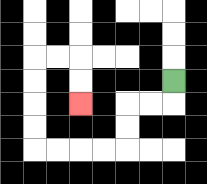{'start': '[7, 3]', 'end': '[3, 4]', 'path_directions': 'D,L,L,D,D,L,L,L,L,U,U,U,U,R,R,D,D', 'path_coordinates': '[[7, 3], [7, 4], [6, 4], [5, 4], [5, 5], [5, 6], [4, 6], [3, 6], [2, 6], [1, 6], [1, 5], [1, 4], [1, 3], [1, 2], [2, 2], [3, 2], [3, 3], [3, 4]]'}